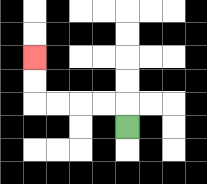{'start': '[5, 5]', 'end': '[1, 2]', 'path_directions': 'U,L,L,L,L,U,U', 'path_coordinates': '[[5, 5], [5, 4], [4, 4], [3, 4], [2, 4], [1, 4], [1, 3], [1, 2]]'}